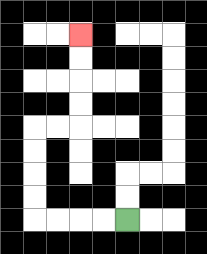{'start': '[5, 9]', 'end': '[3, 1]', 'path_directions': 'L,L,L,L,U,U,U,U,R,R,U,U,U,U', 'path_coordinates': '[[5, 9], [4, 9], [3, 9], [2, 9], [1, 9], [1, 8], [1, 7], [1, 6], [1, 5], [2, 5], [3, 5], [3, 4], [3, 3], [3, 2], [3, 1]]'}